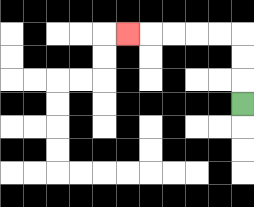{'start': '[10, 4]', 'end': '[5, 1]', 'path_directions': 'U,U,U,L,L,L,L,L', 'path_coordinates': '[[10, 4], [10, 3], [10, 2], [10, 1], [9, 1], [8, 1], [7, 1], [6, 1], [5, 1]]'}